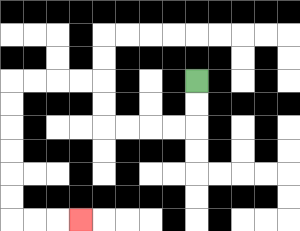{'start': '[8, 3]', 'end': '[3, 9]', 'path_directions': 'D,D,L,L,L,L,U,U,L,L,L,L,D,D,D,D,D,D,R,R,R', 'path_coordinates': '[[8, 3], [8, 4], [8, 5], [7, 5], [6, 5], [5, 5], [4, 5], [4, 4], [4, 3], [3, 3], [2, 3], [1, 3], [0, 3], [0, 4], [0, 5], [0, 6], [0, 7], [0, 8], [0, 9], [1, 9], [2, 9], [3, 9]]'}